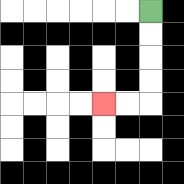{'start': '[6, 0]', 'end': '[4, 4]', 'path_directions': 'D,D,D,D,L,L', 'path_coordinates': '[[6, 0], [6, 1], [6, 2], [6, 3], [6, 4], [5, 4], [4, 4]]'}